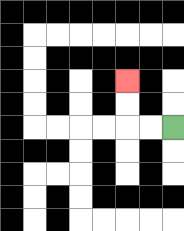{'start': '[7, 5]', 'end': '[5, 3]', 'path_directions': 'L,L,U,U', 'path_coordinates': '[[7, 5], [6, 5], [5, 5], [5, 4], [5, 3]]'}